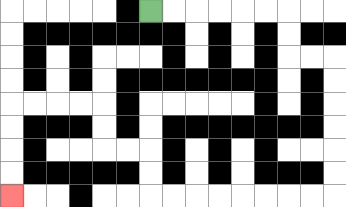{'start': '[6, 0]', 'end': '[0, 8]', 'path_directions': 'R,R,R,R,R,R,D,D,R,R,D,D,D,D,D,D,L,L,L,L,L,L,L,L,U,U,L,L,U,U,L,L,L,L,D,D,D,D', 'path_coordinates': '[[6, 0], [7, 0], [8, 0], [9, 0], [10, 0], [11, 0], [12, 0], [12, 1], [12, 2], [13, 2], [14, 2], [14, 3], [14, 4], [14, 5], [14, 6], [14, 7], [14, 8], [13, 8], [12, 8], [11, 8], [10, 8], [9, 8], [8, 8], [7, 8], [6, 8], [6, 7], [6, 6], [5, 6], [4, 6], [4, 5], [4, 4], [3, 4], [2, 4], [1, 4], [0, 4], [0, 5], [0, 6], [0, 7], [0, 8]]'}